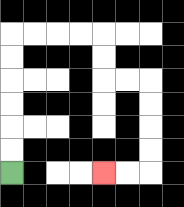{'start': '[0, 7]', 'end': '[4, 7]', 'path_directions': 'U,U,U,U,U,U,R,R,R,R,D,D,R,R,D,D,D,D,L,L', 'path_coordinates': '[[0, 7], [0, 6], [0, 5], [0, 4], [0, 3], [0, 2], [0, 1], [1, 1], [2, 1], [3, 1], [4, 1], [4, 2], [4, 3], [5, 3], [6, 3], [6, 4], [6, 5], [6, 6], [6, 7], [5, 7], [4, 7]]'}